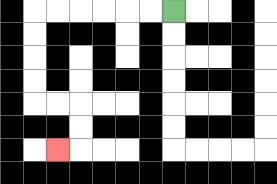{'start': '[7, 0]', 'end': '[2, 6]', 'path_directions': 'L,L,L,L,L,L,D,D,D,D,R,R,D,D,L', 'path_coordinates': '[[7, 0], [6, 0], [5, 0], [4, 0], [3, 0], [2, 0], [1, 0], [1, 1], [1, 2], [1, 3], [1, 4], [2, 4], [3, 4], [3, 5], [3, 6], [2, 6]]'}